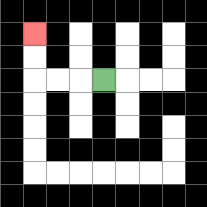{'start': '[4, 3]', 'end': '[1, 1]', 'path_directions': 'L,L,L,U,U', 'path_coordinates': '[[4, 3], [3, 3], [2, 3], [1, 3], [1, 2], [1, 1]]'}